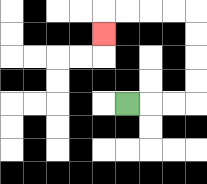{'start': '[5, 4]', 'end': '[4, 1]', 'path_directions': 'R,R,R,U,U,U,U,L,L,L,L,D', 'path_coordinates': '[[5, 4], [6, 4], [7, 4], [8, 4], [8, 3], [8, 2], [8, 1], [8, 0], [7, 0], [6, 0], [5, 0], [4, 0], [4, 1]]'}